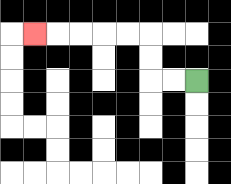{'start': '[8, 3]', 'end': '[1, 1]', 'path_directions': 'L,L,U,U,L,L,L,L,L', 'path_coordinates': '[[8, 3], [7, 3], [6, 3], [6, 2], [6, 1], [5, 1], [4, 1], [3, 1], [2, 1], [1, 1]]'}